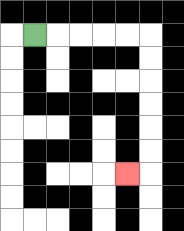{'start': '[1, 1]', 'end': '[5, 7]', 'path_directions': 'R,R,R,R,R,D,D,D,D,D,D,L', 'path_coordinates': '[[1, 1], [2, 1], [3, 1], [4, 1], [5, 1], [6, 1], [6, 2], [6, 3], [6, 4], [6, 5], [6, 6], [6, 7], [5, 7]]'}